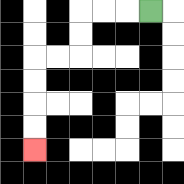{'start': '[6, 0]', 'end': '[1, 6]', 'path_directions': 'L,L,L,D,D,L,L,D,D,D,D', 'path_coordinates': '[[6, 0], [5, 0], [4, 0], [3, 0], [3, 1], [3, 2], [2, 2], [1, 2], [1, 3], [1, 4], [1, 5], [1, 6]]'}